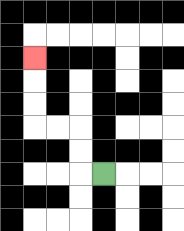{'start': '[4, 7]', 'end': '[1, 2]', 'path_directions': 'L,U,U,L,L,U,U,U', 'path_coordinates': '[[4, 7], [3, 7], [3, 6], [3, 5], [2, 5], [1, 5], [1, 4], [1, 3], [1, 2]]'}